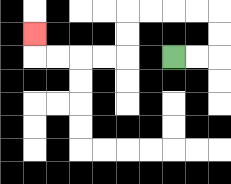{'start': '[7, 2]', 'end': '[1, 1]', 'path_directions': 'R,R,U,U,L,L,L,L,D,D,L,L,L,L,U', 'path_coordinates': '[[7, 2], [8, 2], [9, 2], [9, 1], [9, 0], [8, 0], [7, 0], [6, 0], [5, 0], [5, 1], [5, 2], [4, 2], [3, 2], [2, 2], [1, 2], [1, 1]]'}